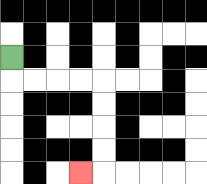{'start': '[0, 2]', 'end': '[3, 7]', 'path_directions': 'D,R,R,R,R,D,D,D,D,L', 'path_coordinates': '[[0, 2], [0, 3], [1, 3], [2, 3], [3, 3], [4, 3], [4, 4], [4, 5], [4, 6], [4, 7], [3, 7]]'}